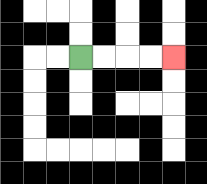{'start': '[3, 2]', 'end': '[7, 2]', 'path_directions': 'R,R,R,R', 'path_coordinates': '[[3, 2], [4, 2], [5, 2], [6, 2], [7, 2]]'}